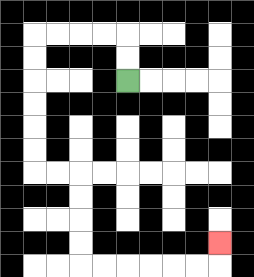{'start': '[5, 3]', 'end': '[9, 10]', 'path_directions': 'U,U,L,L,L,L,D,D,D,D,D,D,R,R,D,D,D,D,R,R,R,R,R,R,U', 'path_coordinates': '[[5, 3], [5, 2], [5, 1], [4, 1], [3, 1], [2, 1], [1, 1], [1, 2], [1, 3], [1, 4], [1, 5], [1, 6], [1, 7], [2, 7], [3, 7], [3, 8], [3, 9], [3, 10], [3, 11], [4, 11], [5, 11], [6, 11], [7, 11], [8, 11], [9, 11], [9, 10]]'}